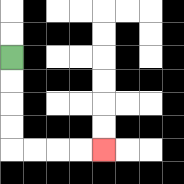{'start': '[0, 2]', 'end': '[4, 6]', 'path_directions': 'D,D,D,D,R,R,R,R', 'path_coordinates': '[[0, 2], [0, 3], [0, 4], [0, 5], [0, 6], [1, 6], [2, 6], [3, 6], [4, 6]]'}